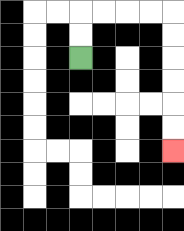{'start': '[3, 2]', 'end': '[7, 6]', 'path_directions': 'U,U,R,R,R,R,D,D,D,D,D,D', 'path_coordinates': '[[3, 2], [3, 1], [3, 0], [4, 0], [5, 0], [6, 0], [7, 0], [7, 1], [7, 2], [7, 3], [7, 4], [7, 5], [7, 6]]'}